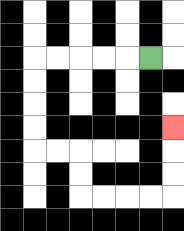{'start': '[6, 2]', 'end': '[7, 5]', 'path_directions': 'L,L,L,L,L,D,D,D,D,R,R,D,D,R,R,R,R,U,U,U', 'path_coordinates': '[[6, 2], [5, 2], [4, 2], [3, 2], [2, 2], [1, 2], [1, 3], [1, 4], [1, 5], [1, 6], [2, 6], [3, 6], [3, 7], [3, 8], [4, 8], [5, 8], [6, 8], [7, 8], [7, 7], [7, 6], [7, 5]]'}